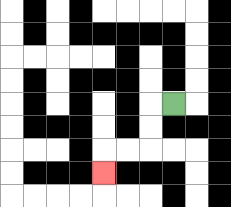{'start': '[7, 4]', 'end': '[4, 7]', 'path_directions': 'L,D,D,L,L,D', 'path_coordinates': '[[7, 4], [6, 4], [6, 5], [6, 6], [5, 6], [4, 6], [4, 7]]'}